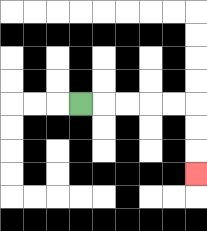{'start': '[3, 4]', 'end': '[8, 7]', 'path_directions': 'R,R,R,R,R,D,D,D', 'path_coordinates': '[[3, 4], [4, 4], [5, 4], [6, 4], [7, 4], [8, 4], [8, 5], [8, 6], [8, 7]]'}